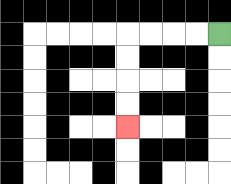{'start': '[9, 1]', 'end': '[5, 5]', 'path_directions': 'L,L,L,L,D,D,D,D', 'path_coordinates': '[[9, 1], [8, 1], [7, 1], [6, 1], [5, 1], [5, 2], [5, 3], [5, 4], [5, 5]]'}